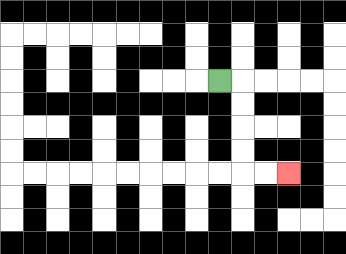{'start': '[9, 3]', 'end': '[12, 7]', 'path_directions': 'R,D,D,D,D,R,R', 'path_coordinates': '[[9, 3], [10, 3], [10, 4], [10, 5], [10, 6], [10, 7], [11, 7], [12, 7]]'}